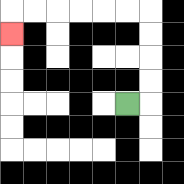{'start': '[5, 4]', 'end': '[0, 1]', 'path_directions': 'R,U,U,U,U,L,L,L,L,L,L,D', 'path_coordinates': '[[5, 4], [6, 4], [6, 3], [6, 2], [6, 1], [6, 0], [5, 0], [4, 0], [3, 0], [2, 0], [1, 0], [0, 0], [0, 1]]'}